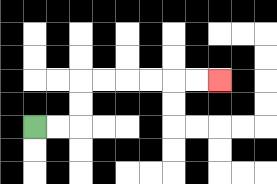{'start': '[1, 5]', 'end': '[9, 3]', 'path_directions': 'R,R,U,U,R,R,R,R,R,R', 'path_coordinates': '[[1, 5], [2, 5], [3, 5], [3, 4], [3, 3], [4, 3], [5, 3], [6, 3], [7, 3], [8, 3], [9, 3]]'}